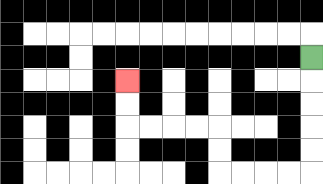{'start': '[13, 2]', 'end': '[5, 3]', 'path_directions': 'D,D,D,D,D,L,L,L,L,U,U,L,L,L,L,U,U', 'path_coordinates': '[[13, 2], [13, 3], [13, 4], [13, 5], [13, 6], [13, 7], [12, 7], [11, 7], [10, 7], [9, 7], [9, 6], [9, 5], [8, 5], [7, 5], [6, 5], [5, 5], [5, 4], [5, 3]]'}